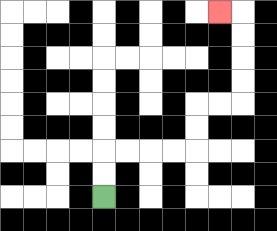{'start': '[4, 8]', 'end': '[9, 0]', 'path_directions': 'U,U,R,R,R,R,U,U,R,R,U,U,U,U,L', 'path_coordinates': '[[4, 8], [4, 7], [4, 6], [5, 6], [6, 6], [7, 6], [8, 6], [8, 5], [8, 4], [9, 4], [10, 4], [10, 3], [10, 2], [10, 1], [10, 0], [9, 0]]'}